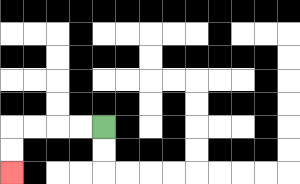{'start': '[4, 5]', 'end': '[0, 7]', 'path_directions': 'L,L,L,L,D,D', 'path_coordinates': '[[4, 5], [3, 5], [2, 5], [1, 5], [0, 5], [0, 6], [0, 7]]'}